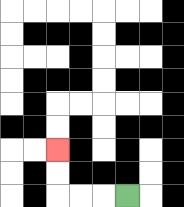{'start': '[5, 8]', 'end': '[2, 6]', 'path_directions': 'L,L,L,U,U', 'path_coordinates': '[[5, 8], [4, 8], [3, 8], [2, 8], [2, 7], [2, 6]]'}